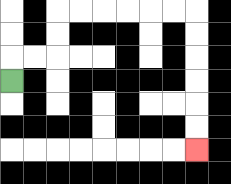{'start': '[0, 3]', 'end': '[8, 6]', 'path_directions': 'U,R,R,U,U,R,R,R,R,R,R,D,D,D,D,D,D', 'path_coordinates': '[[0, 3], [0, 2], [1, 2], [2, 2], [2, 1], [2, 0], [3, 0], [4, 0], [5, 0], [6, 0], [7, 0], [8, 0], [8, 1], [8, 2], [8, 3], [8, 4], [8, 5], [8, 6]]'}